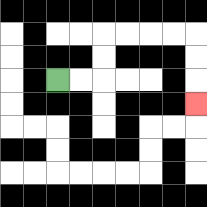{'start': '[2, 3]', 'end': '[8, 4]', 'path_directions': 'R,R,U,U,R,R,R,R,D,D,D', 'path_coordinates': '[[2, 3], [3, 3], [4, 3], [4, 2], [4, 1], [5, 1], [6, 1], [7, 1], [8, 1], [8, 2], [8, 3], [8, 4]]'}